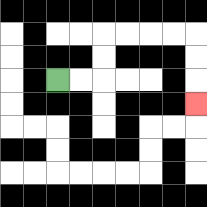{'start': '[2, 3]', 'end': '[8, 4]', 'path_directions': 'R,R,U,U,R,R,R,R,D,D,D', 'path_coordinates': '[[2, 3], [3, 3], [4, 3], [4, 2], [4, 1], [5, 1], [6, 1], [7, 1], [8, 1], [8, 2], [8, 3], [8, 4]]'}